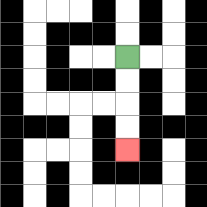{'start': '[5, 2]', 'end': '[5, 6]', 'path_directions': 'D,D,D,D', 'path_coordinates': '[[5, 2], [5, 3], [5, 4], [5, 5], [5, 6]]'}